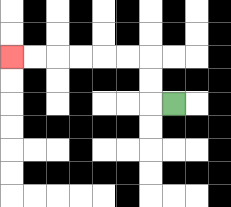{'start': '[7, 4]', 'end': '[0, 2]', 'path_directions': 'L,U,U,L,L,L,L,L,L', 'path_coordinates': '[[7, 4], [6, 4], [6, 3], [6, 2], [5, 2], [4, 2], [3, 2], [2, 2], [1, 2], [0, 2]]'}